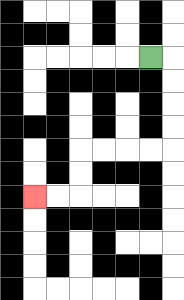{'start': '[6, 2]', 'end': '[1, 8]', 'path_directions': 'R,D,D,D,D,L,L,L,L,D,D,L,L', 'path_coordinates': '[[6, 2], [7, 2], [7, 3], [7, 4], [7, 5], [7, 6], [6, 6], [5, 6], [4, 6], [3, 6], [3, 7], [3, 8], [2, 8], [1, 8]]'}